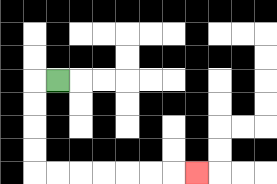{'start': '[2, 3]', 'end': '[8, 7]', 'path_directions': 'L,D,D,D,D,R,R,R,R,R,R,R', 'path_coordinates': '[[2, 3], [1, 3], [1, 4], [1, 5], [1, 6], [1, 7], [2, 7], [3, 7], [4, 7], [5, 7], [6, 7], [7, 7], [8, 7]]'}